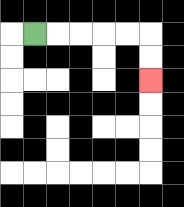{'start': '[1, 1]', 'end': '[6, 3]', 'path_directions': 'R,R,R,R,R,D,D', 'path_coordinates': '[[1, 1], [2, 1], [3, 1], [4, 1], [5, 1], [6, 1], [6, 2], [6, 3]]'}